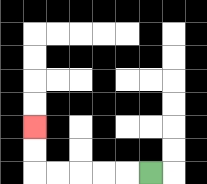{'start': '[6, 7]', 'end': '[1, 5]', 'path_directions': 'L,L,L,L,L,U,U', 'path_coordinates': '[[6, 7], [5, 7], [4, 7], [3, 7], [2, 7], [1, 7], [1, 6], [1, 5]]'}